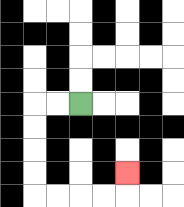{'start': '[3, 4]', 'end': '[5, 7]', 'path_directions': 'L,L,D,D,D,D,R,R,R,R,U', 'path_coordinates': '[[3, 4], [2, 4], [1, 4], [1, 5], [1, 6], [1, 7], [1, 8], [2, 8], [3, 8], [4, 8], [5, 8], [5, 7]]'}